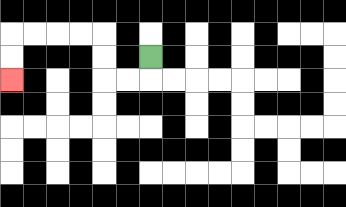{'start': '[6, 2]', 'end': '[0, 3]', 'path_directions': 'D,L,L,U,U,L,L,L,L,D,D', 'path_coordinates': '[[6, 2], [6, 3], [5, 3], [4, 3], [4, 2], [4, 1], [3, 1], [2, 1], [1, 1], [0, 1], [0, 2], [0, 3]]'}